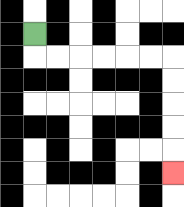{'start': '[1, 1]', 'end': '[7, 7]', 'path_directions': 'D,R,R,R,R,R,R,D,D,D,D,D', 'path_coordinates': '[[1, 1], [1, 2], [2, 2], [3, 2], [4, 2], [5, 2], [6, 2], [7, 2], [7, 3], [7, 4], [7, 5], [7, 6], [7, 7]]'}